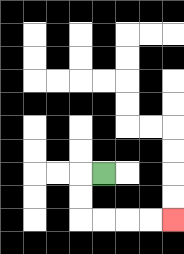{'start': '[4, 7]', 'end': '[7, 9]', 'path_directions': 'L,D,D,R,R,R,R', 'path_coordinates': '[[4, 7], [3, 7], [3, 8], [3, 9], [4, 9], [5, 9], [6, 9], [7, 9]]'}